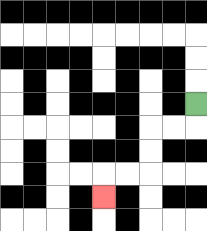{'start': '[8, 4]', 'end': '[4, 8]', 'path_directions': 'D,L,L,D,D,L,L,D', 'path_coordinates': '[[8, 4], [8, 5], [7, 5], [6, 5], [6, 6], [6, 7], [5, 7], [4, 7], [4, 8]]'}